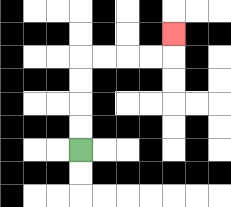{'start': '[3, 6]', 'end': '[7, 1]', 'path_directions': 'U,U,U,U,R,R,R,R,U', 'path_coordinates': '[[3, 6], [3, 5], [3, 4], [3, 3], [3, 2], [4, 2], [5, 2], [6, 2], [7, 2], [7, 1]]'}